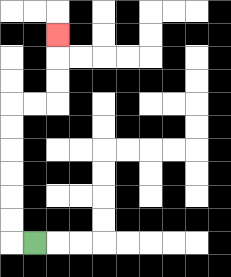{'start': '[1, 10]', 'end': '[2, 1]', 'path_directions': 'L,U,U,U,U,U,U,R,R,U,U,U', 'path_coordinates': '[[1, 10], [0, 10], [0, 9], [0, 8], [0, 7], [0, 6], [0, 5], [0, 4], [1, 4], [2, 4], [2, 3], [2, 2], [2, 1]]'}